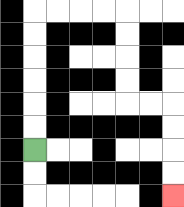{'start': '[1, 6]', 'end': '[7, 8]', 'path_directions': 'U,U,U,U,U,U,R,R,R,R,D,D,D,D,R,R,D,D,D,D', 'path_coordinates': '[[1, 6], [1, 5], [1, 4], [1, 3], [1, 2], [1, 1], [1, 0], [2, 0], [3, 0], [4, 0], [5, 0], [5, 1], [5, 2], [5, 3], [5, 4], [6, 4], [7, 4], [7, 5], [7, 6], [7, 7], [7, 8]]'}